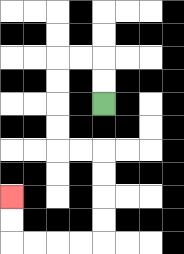{'start': '[4, 4]', 'end': '[0, 8]', 'path_directions': 'U,U,L,L,D,D,D,D,R,R,D,D,D,D,L,L,L,L,U,U', 'path_coordinates': '[[4, 4], [4, 3], [4, 2], [3, 2], [2, 2], [2, 3], [2, 4], [2, 5], [2, 6], [3, 6], [4, 6], [4, 7], [4, 8], [4, 9], [4, 10], [3, 10], [2, 10], [1, 10], [0, 10], [0, 9], [0, 8]]'}